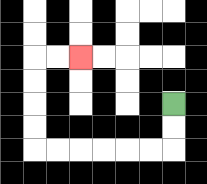{'start': '[7, 4]', 'end': '[3, 2]', 'path_directions': 'D,D,L,L,L,L,L,L,U,U,U,U,R,R', 'path_coordinates': '[[7, 4], [7, 5], [7, 6], [6, 6], [5, 6], [4, 6], [3, 6], [2, 6], [1, 6], [1, 5], [1, 4], [1, 3], [1, 2], [2, 2], [3, 2]]'}